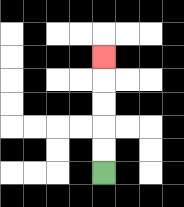{'start': '[4, 7]', 'end': '[4, 2]', 'path_directions': 'U,U,U,U,U', 'path_coordinates': '[[4, 7], [4, 6], [4, 5], [4, 4], [4, 3], [4, 2]]'}